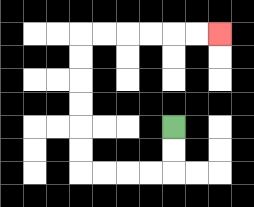{'start': '[7, 5]', 'end': '[9, 1]', 'path_directions': 'D,D,L,L,L,L,U,U,U,U,U,U,R,R,R,R,R,R', 'path_coordinates': '[[7, 5], [7, 6], [7, 7], [6, 7], [5, 7], [4, 7], [3, 7], [3, 6], [3, 5], [3, 4], [3, 3], [3, 2], [3, 1], [4, 1], [5, 1], [6, 1], [7, 1], [8, 1], [9, 1]]'}